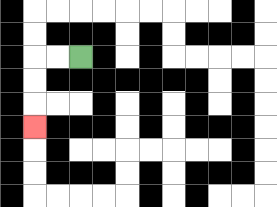{'start': '[3, 2]', 'end': '[1, 5]', 'path_directions': 'L,L,D,D,D', 'path_coordinates': '[[3, 2], [2, 2], [1, 2], [1, 3], [1, 4], [1, 5]]'}